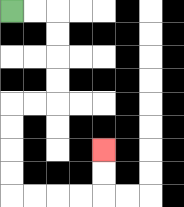{'start': '[0, 0]', 'end': '[4, 6]', 'path_directions': 'R,R,D,D,D,D,L,L,D,D,D,D,R,R,R,R,U,U', 'path_coordinates': '[[0, 0], [1, 0], [2, 0], [2, 1], [2, 2], [2, 3], [2, 4], [1, 4], [0, 4], [0, 5], [0, 6], [0, 7], [0, 8], [1, 8], [2, 8], [3, 8], [4, 8], [4, 7], [4, 6]]'}